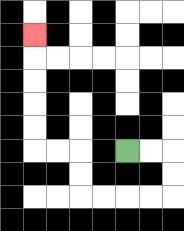{'start': '[5, 6]', 'end': '[1, 1]', 'path_directions': 'R,R,D,D,L,L,L,L,U,U,L,L,U,U,U,U,U', 'path_coordinates': '[[5, 6], [6, 6], [7, 6], [7, 7], [7, 8], [6, 8], [5, 8], [4, 8], [3, 8], [3, 7], [3, 6], [2, 6], [1, 6], [1, 5], [1, 4], [1, 3], [1, 2], [1, 1]]'}